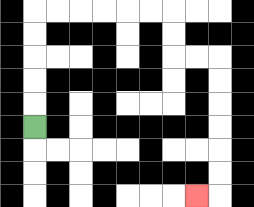{'start': '[1, 5]', 'end': '[8, 8]', 'path_directions': 'U,U,U,U,U,R,R,R,R,R,R,D,D,R,R,D,D,D,D,D,D,L', 'path_coordinates': '[[1, 5], [1, 4], [1, 3], [1, 2], [1, 1], [1, 0], [2, 0], [3, 0], [4, 0], [5, 0], [6, 0], [7, 0], [7, 1], [7, 2], [8, 2], [9, 2], [9, 3], [9, 4], [9, 5], [9, 6], [9, 7], [9, 8], [8, 8]]'}